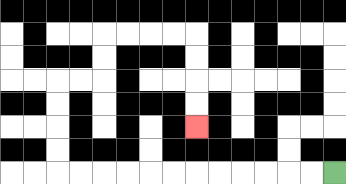{'start': '[14, 7]', 'end': '[8, 5]', 'path_directions': 'L,L,L,L,L,L,L,L,L,L,L,L,U,U,U,U,R,R,U,U,R,R,R,R,D,D,D,D', 'path_coordinates': '[[14, 7], [13, 7], [12, 7], [11, 7], [10, 7], [9, 7], [8, 7], [7, 7], [6, 7], [5, 7], [4, 7], [3, 7], [2, 7], [2, 6], [2, 5], [2, 4], [2, 3], [3, 3], [4, 3], [4, 2], [4, 1], [5, 1], [6, 1], [7, 1], [8, 1], [8, 2], [8, 3], [8, 4], [8, 5]]'}